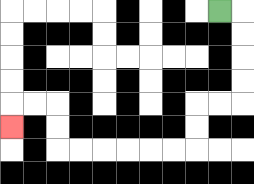{'start': '[9, 0]', 'end': '[0, 5]', 'path_directions': 'R,D,D,D,D,L,L,D,D,L,L,L,L,L,L,U,U,L,L,D', 'path_coordinates': '[[9, 0], [10, 0], [10, 1], [10, 2], [10, 3], [10, 4], [9, 4], [8, 4], [8, 5], [8, 6], [7, 6], [6, 6], [5, 6], [4, 6], [3, 6], [2, 6], [2, 5], [2, 4], [1, 4], [0, 4], [0, 5]]'}